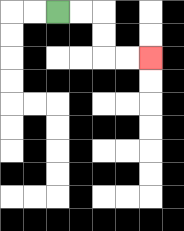{'start': '[2, 0]', 'end': '[6, 2]', 'path_directions': 'R,R,D,D,R,R', 'path_coordinates': '[[2, 0], [3, 0], [4, 0], [4, 1], [4, 2], [5, 2], [6, 2]]'}